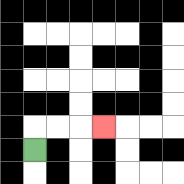{'start': '[1, 6]', 'end': '[4, 5]', 'path_directions': 'U,R,R,R', 'path_coordinates': '[[1, 6], [1, 5], [2, 5], [3, 5], [4, 5]]'}